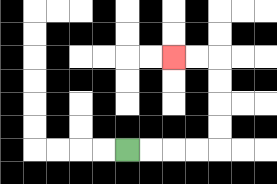{'start': '[5, 6]', 'end': '[7, 2]', 'path_directions': 'R,R,R,R,U,U,U,U,L,L', 'path_coordinates': '[[5, 6], [6, 6], [7, 6], [8, 6], [9, 6], [9, 5], [9, 4], [9, 3], [9, 2], [8, 2], [7, 2]]'}